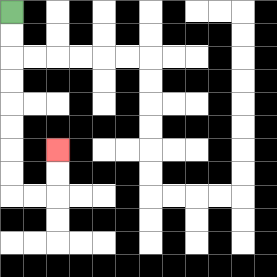{'start': '[0, 0]', 'end': '[2, 6]', 'path_directions': 'D,D,D,D,D,D,D,D,R,R,U,U', 'path_coordinates': '[[0, 0], [0, 1], [0, 2], [0, 3], [0, 4], [0, 5], [0, 6], [0, 7], [0, 8], [1, 8], [2, 8], [2, 7], [2, 6]]'}